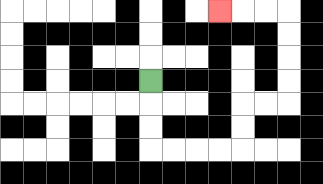{'start': '[6, 3]', 'end': '[9, 0]', 'path_directions': 'D,D,D,R,R,R,R,U,U,R,R,U,U,U,U,L,L,L', 'path_coordinates': '[[6, 3], [6, 4], [6, 5], [6, 6], [7, 6], [8, 6], [9, 6], [10, 6], [10, 5], [10, 4], [11, 4], [12, 4], [12, 3], [12, 2], [12, 1], [12, 0], [11, 0], [10, 0], [9, 0]]'}